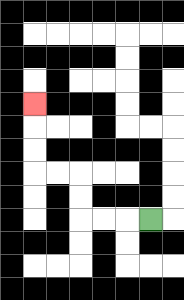{'start': '[6, 9]', 'end': '[1, 4]', 'path_directions': 'L,L,L,U,U,L,L,U,U,U', 'path_coordinates': '[[6, 9], [5, 9], [4, 9], [3, 9], [3, 8], [3, 7], [2, 7], [1, 7], [1, 6], [1, 5], [1, 4]]'}